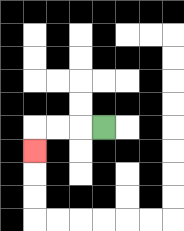{'start': '[4, 5]', 'end': '[1, 6]', 'path_directions': 'L,L,L,D', 'path_coordinates': '[[4, 5], [3, 5], [2, 5], [1, 5], [1, 6]]'}